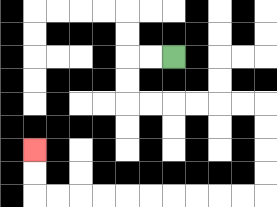{'start': '[7, 2]', 'end': '[1, 6]', 'path_directions': 'L,L,D,D,R,R,R,R,R,R,D,D,D,D,L,L,L,L,L,L,L,L,L,L,U,U', 'path_coordinates': '[[7, 2], [6, 2], [5, 2], [5, 3], [5, 4], [6, 4], [7, 4], [8, 4], [9, 4], [10, 4], [11, 4], [11, 5], [11, 6], [11, 7], [11, 8], [10, 8], [9, 8], [8, 8], [7, 8], [6, 8], [5, 8], [4, 8], [3, 8], [2, 8], [1, 8], [1, 7], [1, 6]]'}